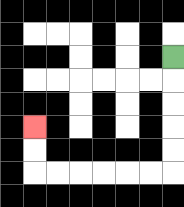{'start': '[7, 2]', 'end': '[1, 5]', 'path_directions': 'D,D,D,D,D,L,L,L,L,L,L,U,U', 'path_coordinates': '[[7, 2], [7, 3], [7, 4], [7, 5], [7, 6], [7, 7], [6, 7], [5, 7], [4, 7], [3, 7], [2, 7], [1, 7], [1, 6], [1, 5]]'}